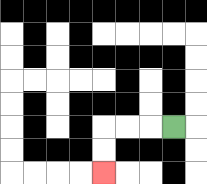{'start': '[7, 5]', 'end': '[4, 7]', 'path_directions': 'L,L,L,D,D', 'path_coordinates': '[[7, 5], [6, 5], [5, 5], [4, 5], [4, 6], [4, 7]]'}